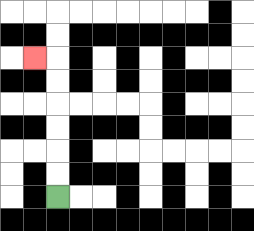{'start': '[2, 8]', 'end': '[1, 2]', 'path_directions': 'U,U,U,U,U,U,L', 'path_coordinates': '[[2, 8], [2, 7], [2, 6], [2, 5], [2, 4], [2, 3], [2, 2], [1, 2]]'}